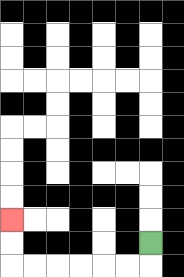{'start': '[6, 10]', 'end': '[0, 9]', 'path_directions': 'D,L,L,L,L,L,L,U,U', 'path_coordinates': '[[6, 10], [6, 11], [5, 11], [4, 11], [3, 11], [2, 11], [1, 11], [0, 11], [0, 10], [0, 9]]'}